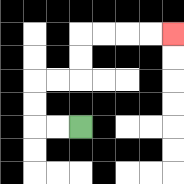{'start': '[3, 5]', 'end': '[7, 1]', 'path_directions': 'L,L,U,U,R,R,U,U,R,R,R,R', 'path_coordinates': '[[3, 5], [2, 5], [1, 5], [1, 4], [1, 3], [2, 3], [3, 3], [3, 2], [3, 1], [4, 1], [5, 1], [6, 1], [7, 1]]'}